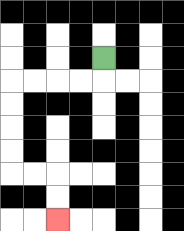{'start': '[4, 2]', 'end': '[2, 9]', 'path_directions': 'D,L,L,L,L,D,D,D,D,R,R,D,D', 'path_coordinates': '[[4, 2], [4, 3], [3, 3], [2, 3], [1, 3], [0, 3], [0, 4], [0, 5], [0, 6], [0, 7], [1, 7], [2, 7], [2, 8], [2, 9]]'}